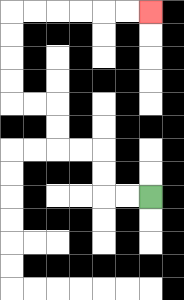{'start': '[6, 8]', 'end': '[6, 0]', 'path_directions': 'L,L,U,U,L,L,U,U,L,L,U,U,U,U,R,R,R,R,R,R', 'path_coordinates': '[[6, 8], [5, 8], [4, 8], [4, 7], [4, 6], [3, 6], [2, 6], [2, 5], [2, 4], [1, 4], [0, 4], [0, 3], [0, 2], [0, 1], [0, 0], [1, 0], [2, 0], [3, 0], [4, 0], [5, 0], [6, 0]]'}